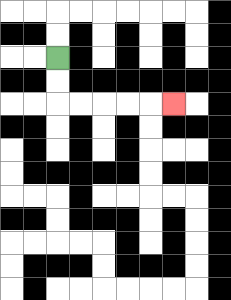{'start': '[2, 2]', 'end': '[7, 4]', 'path_directions': 'D,D,R,R,R,R,R', 'path_coordinates': '[[2, 2], [2, 3], [2, 4], [3, 4], [4, 4], [5, 4], [6, 4], [7, 4]]'}